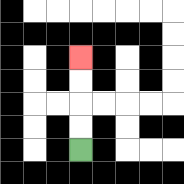{'start': '[3, 6]', 'end': '[3, 2]', 'path_directions': 'U,U,U,U', 'path_coordinates': '[[3, 6], [3, 5], [3, 4], [3, 3], [3, 2]]'}